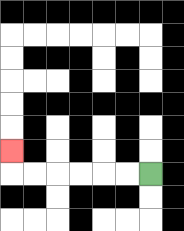{'start': '[6, 7]', 'end': '[0, 6]', 'path_directions': 'L,L,L,L,L,L,U', 'path_coordinates': '[[6, 7], [5, 7], [4, 7], [3, 7], [2, 7], [1, 7], [0, 7], [0, 6]]'}